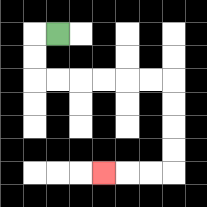{'start': '[2, 1]', 'end': '[4, 7]', 'path_directions': 'L,D,D,R,R,R,R,R,R,D,D,D,D,L,L,L', 'path_coordinates': '[[2, 1], [1, 1], [1, 2], [1, 3], [2, 3], [3, 3], [4, 3], [5, 3], [6, 3], [7, 3], [7, 4], [7, 5], [7, 6], [7, 7], [6, 7], [5, 7], [4, 7]]'}